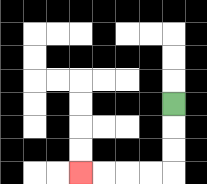{'start': '[7, 4]', 'end': '[3, 7]', 'path_directions': 'D,D,D,L,L,L,L', 'path_coordinates': '[[7, 4], [7, 5], [7, 6], [7, 7], [6, 7], [5, 7], [4, 7], [3, 7]]'}